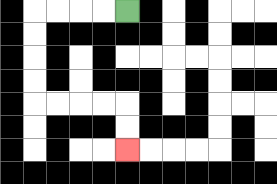{'start': '[5, 0]', 'end': '[5, 6]', 'path_directions': 'L,L,L,L,D,D,D,D,R,R,R,R,D,D', 'path_coordinates': '[[5, 0], [4, 0], [3, 0], [2, 0], [1, 0], [1, 1], [1, 2], [1, 3], [1, 4], [2, 4], [3, 4], [4, 4], [5, 4], [5, 5], [5, 6]]'}